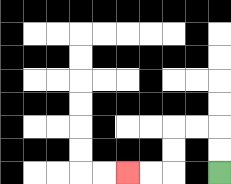{'start': '[9, 7]', 'end': '[5, 7]', 'path_directions': 'U,U,L,L,D,D,L,L', 'path_coordinates': '[[9, 7], [9, 6], [9, 5], [8, 5], [7, 5], [7, 6], [7, 7], [6, 7], [5, 7]]'}